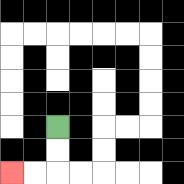{'start': '[2, 5]', 'end': '[0, 7]', 'path_directions': 'D,D,L,L', 'path_coordinates': '[[2, 5], [2, 6], [2, 7], [1, 7], [0, 7]]'}